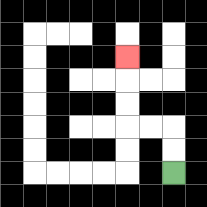{'start': '[7, 7]', 'end': '[5, 2]', 'path_directions': 'U,U,L,L,U,U,U', 'path_coordinates': '[[7, 7], [7, 6], [7, 5], [6, 5], [5, 5], [5, 4], [5, 3], [5, 2]]'}